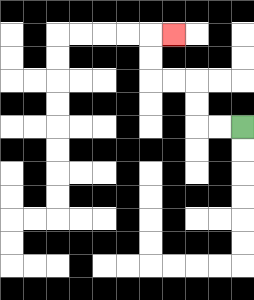{'start': '[10, 5]', 'end': '[7, 1]', 'path_directions': 'L,L,U,U,L,L,U,U,R', 'path_coordinates': '[[10, 5], [9, 5], [8, 5], [8, 4], [8, 3], [7, 3], [6, 3], [6, 2], [6, 1], [7, 1]]'}